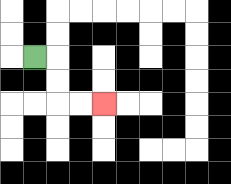{'start': '[1, 2]', 'end': '[4, 4]', 'path_directions': 'R,D,D,R,R', 'path_coordinates': '[[1, 2], [2, 2], [2, 3], [2, 4], [3, 4], [4, 4]]'}